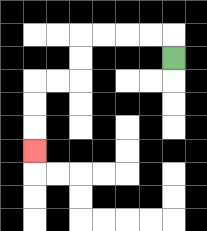{'start': '[7, 2]', 'end': '[1, 6]', 'path_directions': 'U,L,L,L,L,D,D,L,L,D,D,D', 'path_coordinates': '[[7, 2], [7, 1], [6, 1], [5, 1], [4, 1], [3, 1], [3, 2], [3, 3], [2, 3], [1, 3], [1, 4], [1, 5], [1, 6]]'}